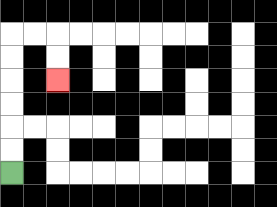{'start': '[0, 7]', 'end': '[2, 3]', 'path_directions': 'U,U,U,U,U,U,R,R,D,D', 'path_coordinates': '[[0, 7], [0, 6], [0, 5], [0, 4], [0, 3], [0, 2], [0, 1], [1, 1], [2, 1], [2, 2], [2, 3]]'}